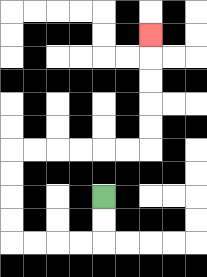{'start': '[4, 8]', 'end': '[6, 1]', 'path_directions': 'D,D,L,L,L,L,U,U,U,U,R,R,R,R,R,R,U,U,U,U,U', 'path_coordinates': '[[4, 8], [4, 9], [4, 10], [3, 10], [2, 10], [1, 10], [0, 10], [0, 9], [0, 8], [0, 7], [0, 6], [1, 6], [2, 6], [3, 6], [4, 6], [5, 6], [6, 6], [6, 5], [6, 4], [6, 3], [6, 2], [6, 1]]'}